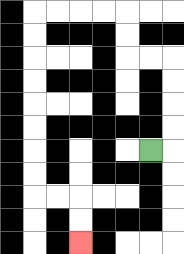{'start': '[6, 6]', 'end': '[3, 10]', 'path_directions': 'R,U,U,U,U,L,L,U,U,L,L,L,L,D,D,D,D,D,D,D,D,R,R,D,D', 'path_coordinates': '[[6, 6], [7, 6], [7, 5], [7, 4], [7, 3], [7, 2], [6, 2], [5, 2], [5, 1], [5, 0], [4, 0], [3, 0], [2, 0], [1, 0], [1, 1], [1, 2], [1, 3], [1, 4], [1, 5], [1, 6], [1, 7], [1, 8], [2, 8], [3, 8], [3, 9], [3, 10]]'}